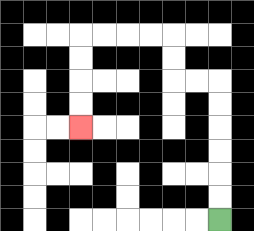{'start': '[9, 9]', 'end': '[3, 5]', 'path_directions': 'U,U,U,U,U,U,L,L,U,U,L,L,L,L,D,D,D,D', 'path_coordinates': '[[9, 9], [9, 8], [9, 7], [9, 6], [9, 5], [9, 4], [9, 3], [8, 3], [7, 3], [7, 2], [7, 1], [6, 1], [5, 1], [4, 1], [3, 1], [3, 2], [3, 3], [3, 4], [3, 5]]'}